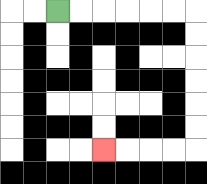{'start': '[2, 0]', 'end': '[4, 6]', 'path_directions': 'R,R,R,R,R,R,D,D,D,D,D,D,L,L,L,L', 'path_coordinates': '[[2, 0], [3, 0], [4, 0], [5, 0], [6, 0], [7, 0], [8, 0], [8, 1], [8, 2], [8, 3], [8, 4], [8, 5], [8, 6], [7, 6], [6, 6], [5, 6], [4, 6]]'}